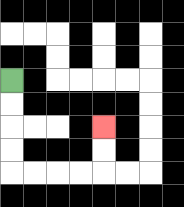{'start': '[0, 3]', 'end': '[4, 5]', 'path_directions': 'D,D,D,D,R,R,R,R,U,U', 'path_coordinates': '[[0, 3], [0, 4], [0, 5], [0, 6], [0, 7], [1, 7], [2, 7], [3, 7], [4, 7], [4, 6], [4, 5]]'}